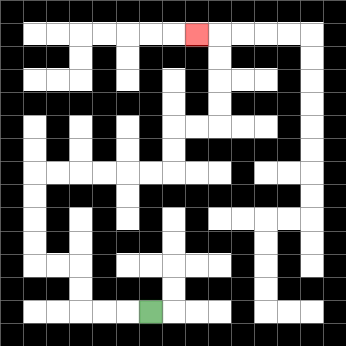{'start': '[6, 13]', 'end': '[8, 1]', 'path_directions': 'L,L,L,U,U,L,L,U,U,U,U,R,R,R,R,R,R,U,U,R,R,U,U,U,U,L', 'path_coordinates': '[[6, 13], [5, 13], [4, 13], [3, 13], [3, 12], [3, 11], [2, 11], [1, 11], [1, 10], [1, 9], [1, 8], [1, 7], [2, 7], [3, 7], [4, 7], [5, 7], [6, 7], [7, 7], [7, 6], [7, 5], [8, 5], [9, 5], [9, 4], [9, 3], [9, 2], [9, 1], [8, 1]]'}